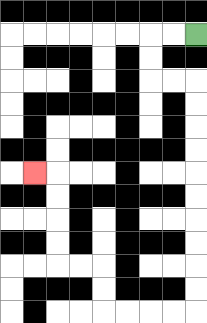{'start': '[8, 1]', 'end': '[1, 7]', 'path_directions': 'L,L,D,D,R,R,D,D,D,D,D,D,D,D,D,D,L,L,L,L,U,U,L,L,U,U,U,U,L', 'path_coordinates': '[[8, 1], [7, 1], [6, 1], [6, 2], [6, 3], [7, 3], [8, 3], [8, 4], [8, 5], [8, 6], [8, 7], [8, 8], [8, 9], [8, 10], [8, 11], [8, 12], [8, 13], [7, 13], [6, 13], [5, 13], [4, 13], [4, 12], [4, 11], [3, 11], [2, 11], [2, 10], [2, 9], [2, 8], [2, 7], [1, 7]]'}